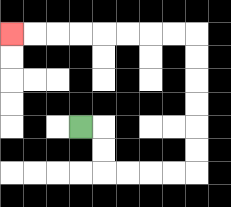{'start': '[3, 5]', 'end': '[0, 1]', 'path_directions': 'R,D,D,R,R,R,R,U,U,U,U,U,U,L,L,L,L,L,L,L,L', 'path_coordinates': '[[3, 5], [4, 5], [4, 6], [4, 7], [5, 7], [6, 7], [7, 7], [8, 7], [8, 6], [8, 5], [8, 4], [8, 3], [8, 2], [8, 1], [7, 1], [6, 1], [5, 1], [4, 1], [3, 1], [2, 1], [1, 1], [0, 1]]'}